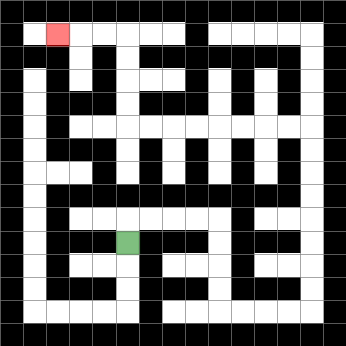{'start': '[5, 10]', 'end': '[2, 1]', 'path_directions': 'U,R,R,R,R,D,D,D,D,R,R,R,R,U,U,U,U,U,U,U,U,L,L,L,L,L,L,L,L,U,U,U,U,L,L,L', 'path_coordinates': '[[5, 10], [5, 9], [6, 9], [7, 9], [8, 9], [9, 9], [9, 10], [9, 11], [9, 12], [9, 13], [10, 13], [11, 13], [12, 13], [13, 13], [13, 12], [13, 11], [13, 10], [13, 9], [13, 8], [13, 7], [13, 6], [13, 5], [12, 5], [11, 5], [10, 5], [9, 5], [8, 5], [7, 5], [6, 5], [5, 5], [5, 4], [5, 3], [5, 2], [5, 1], [4, 1], [3, 1], [2, 1]]'}